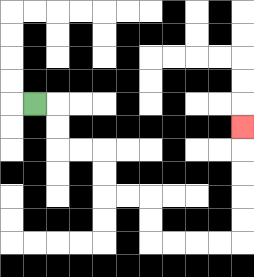{'start': '[1, 4]', 'end': '[10, 5]', 'path_directions': 'R,D,D,R,R,D,D,R,R,D,D,R,R,R,R,U,U,U,U,U', 'path_coordinates': '[[1, 4], [2, 4], [2, 5], [2, 6], [3, 6], [4, 6], [4, 7], [4, 8], [5, 8], [6, 8], [6, 9], [6, 10], [7, 10], [8, 10], [9, 10], [10, 10], [10, 9], [10, 8], [10, 7], [10, 6], [10, 5]]'}